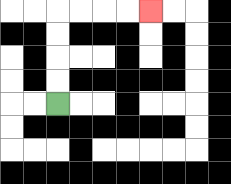{'start': '[2, 4]', 'end': '[6, 0]', 'path_directions': 'U,U,U,U,R,R,R,R', 'path_coordinates': '[[2, 4], [2, 3], [2, 2], [2, 1], [2, 0], [3, 0], [4, 0], [5, 0], [6, 0]]'}